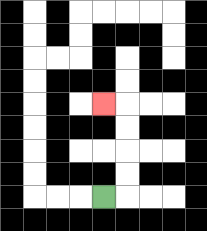{'start': '[4, 8]', 'end': '[4, 4]', 'path_directions': 'R,U,U,U,U,L', 'path_coordinates': '[[4, 8], [5, 8], [5, 7], [5, 6], [5, 5], [5, 4], [4, 4]]'}